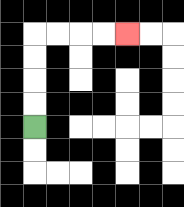{'start': '[1, 5]', 'end': '[5, 1]', 'path_directions': 'U,U,U,U,R,R,R,R', 'path_coordinates': '[[1, 5], [1, 4], [1, 3], [1, 2], [1, 1], [2, 1], [3, 1], [4, 1], [5, 1]]'}